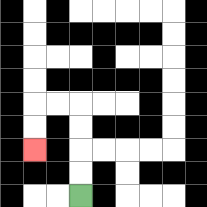{'start': '[3, 8]', 'end': '[1, 6]', 'path_directions': 'U,U,U,U,L,L,D,D', 'path_coordinates': '[[3, 8], [3, 7], [3, 6], [3, 5], [3, 4], [2, 4], [1, 4], [1, 5], [1, 6]]'}